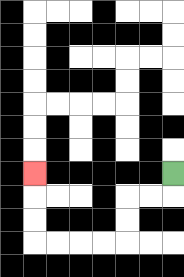{'start': '[7, 7]', 'end': '[1, 7]', 'path_directions': 'D,L,L,D,D,L,L,L,L,U,U,U', 'path_coordinates': '[[7, 7], [7, 8], [6, 8], [5, 8], [5, 9], [5, 10], [4, 10], [3, 10], [2, 10], [1, 10], [1, 9], [1, 8], [1, 7]]'}